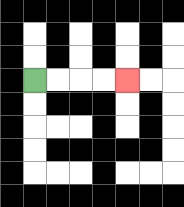{'start': '[1, 3]', 'end': '[5, 3]', 'path_directions': 'R,R,R,R', 'path_coordinates': '[[1, 3], [2, 3], [3, 3], [4, 3], [5, 3]]'}